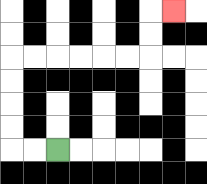{'start': '[2, 6]', 'end': '[7, 0]', 'path_directions': 'L,L,U,U,U,U,R,R,R,R,R,R,U,U,R', 'path_coordinates': '[[2, 6], [1, 6], [0, 6], [0, 5], [0, 4], [0, 3], [0, 2], [1, 2], [2, 2], [3, 2], [4, 2], [5, 2], [6, 2], [6, 1], [6, 0], [7, 0]]'}